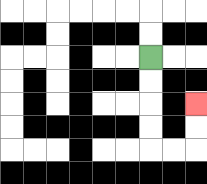{'start': '[6, 2]', 'end': '[8, 4]', 'path_directions': 'D,D,D,D,R,R,U,U', 'path_coordinates': '[[6, 2], [6, 3], [6, 4], [6, 5], [6, 6], [7, 6], [8, 6], [8, 5], [8, 4]]'}